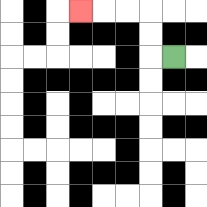{'start': '[7, 2]', 'end': '[3, 0]', 'path_directions': 'L,U,U,L,L,L', 'path_coordinates': '[[7, 2], [6, 2], [6, 1], [6, 0], [5, 0], [4, 0], [3, 0]]'}